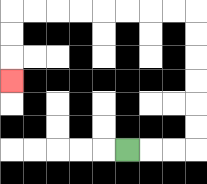{'start': '[5, 6]', 'end': '[0, 3]', 'path_directions': 'R,R,R,U,U,U,U,U,U,L,L,L,L,L,L,L,L,D,D,D', 'path_coordinates': '[[5, 6], [6, 6], [7, 6], [8, 6], [8, 5], [8, 4], [8, 3], [8, 2], [8, 1], [8, 0], [7, 0], [6, 0], [5, 0], [4, 0], [3, 0], [2, 0], [1, 0], [0, 0], [0, 1], [0, 2], [0, 3]]'}